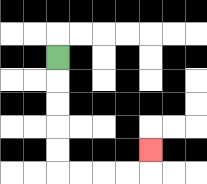{'start': '[2, 2]', 'end': '[6, 6]', 'path_directions': 'D,D,D,D,D,R,R,R,R,U', 'path_coordinates': '[[2, 2], [2, 3], [2, 4], [2, 5], [2, 6], [2, 7], [3, 7], [4, 7], [5, 7], [6, 7], [6, 6]]'}